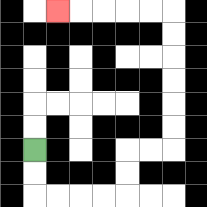{'start': '[1, 6]', 'end': '[2, 0]', 'path_directions': 'D,D,R,R,R,R,U,U,R,R,U,U,U,U,U,U,L,L,L,L,L', 'path_coordinates': '[[1, 6], [1, 7], [1, 8], [2, 8], [3, 8], [4, 8], [5, 8], [5, 7], [5, 6], [6, 6], [7, 6], [7, 5], [7, 4], [7, 3], [7, 2], [7, 1], [7, 0], [6, 0], [5, 0], [4, 0], [3, 0], [2, 0]]'}